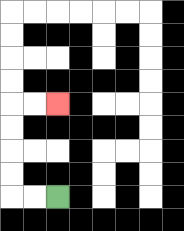{'start': '[2, 8]', 'end': '[2, 4]', 'path_directions': 'L,L,U,U,U,U,R,R', 'path_coordinates': '[[2, 8], [1, 8], [0, 8], [0, 7], [0, 6], [0, 5], [0, 4], [1, 4], [2, 4]]'}